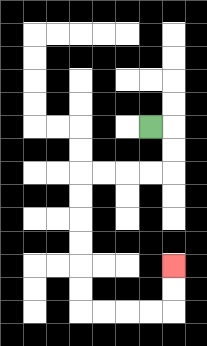{'start': '[6, 5]', 'end': '[7, 11]', 'path_directions': 'R,D,D,L,L,L,L,D,D,D,D,D,D,R,R,R,R,U,U', 'path_coordinates': '[[6, 5], [7, 5], [7, 6], [7, 7], [6, 7], [5, 7], [4, 7], [3, 7], [3, 8], [3, 9], [3, 10], [3, 11], [3, 12], [3, 13], [4, 13], [5, 13], [6, 13], [7, 13], [7, 12], [7, 11]]'}